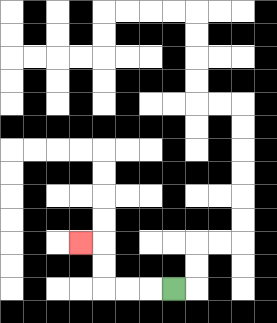{'start': '[7, 12]', 'end': '[3, 10]', 'path_directions': 'L,L,L,U,U,L', 'path_coordinates': '[[7, 12], [6, 12], [5, 12], [4, 12], [4, 11], [4, 10], [3, 10]]'}